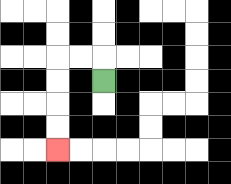{'start': '[4, 3]', 'end': '[2, 6]', 'path_directions': 'U,L,L,D,D,D,D', 'path_coordinates': '[[4, 3], [4, 2], [3, 2], [2, 2], [2, 3], [2, 4], [2, 5], [2, 6]]'}